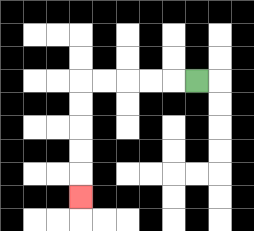{'start': '[8, 3]', 'end': '[3, 8]', 'path_directions': 'L,L,L,L,L,D,D,D,D,D', 'path_coordinates': '[[8, 3], [7, 3], [6, 3], [5, 3], [4, 3], [3, 3], [3, 4], [3, 5], [3, 6], [3, 7], [3, 8]]'}